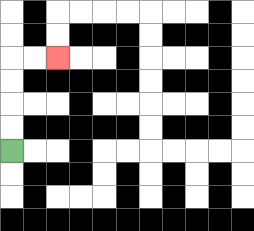{'start': '[0, 6]', 'end': '[2, 2]', 'path_directions': 'U,U,U,U,R,R', 'path_coordinates': '[[0, 6], [0, 5], [0, 4], [0, 3], [0, 2], [1, 2], [2, 2]]'}